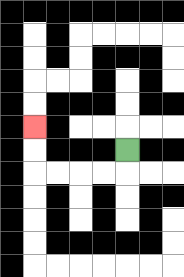{'start': '[5, 6]', 'end': '[1, 5]', 'path_directions': 'D,L,L,L,L,U,U', 'path_coordinates': '[[5, 6], [5, 7], [4, 7], [3, 7], [2, 7], [1, 7], [1, 6], [1, 5]]'}